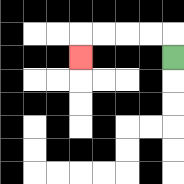{'start': '[7, 2]', 'end': '[3, 2]', 'path_directions': 'U,L,L,L,L,D', 'path_coordinates': '[[7, 2], [7, 1], [6, 1], [5, 1], [4, 1], [3, 1], [3, 2]]'}